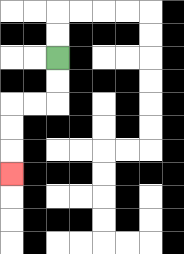{'start': '[2, 2]', 'end': '[0, 7]', 'path_directions': 'D,D,L,L,D,D,D', 'path_coordinates': '[[2, 2], [2, 3], [2, 4], [1, 4], [0, 4], [0, 5], [0, 6], [0, 7]]'}